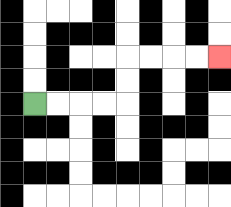{'start': '[1, 4]', 'end': '[9, 2]', 'path_directions': 'R,R,R,R,U,U,R,R,R,R', 'path_coordinates': '[[1, 4], [2, 4], [3, 4], [4, 4], [5, 4], [5, 3], [5, 2], [6, 2], [7, 2], [8, 2], [9, 2]]'}